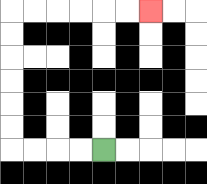{'start': '[4, 6]', 'end': '[6, 0]', 'path_directions': 'L,L,L,L,U,U,U,U,U,U,R,R,R,R,R,R', 'path_coordinates': '[[4, 6], [3, 6], [2, 6], [1, 6], [0, 6], [0, 5], [0, 4], [0, 3], [0, 2], [0, 1], [0, 0], [1, 0], [2, 0], [3, 0], [4, 0], [5, 0], [6, 0]]'}